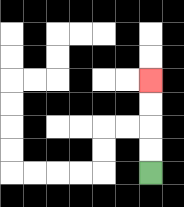{'start': '[6, 7]', 'end': '[6, 3]', 'path_directions': 'U,U,U,U', 'path_coordinates': '[[6, 7], [6, 6], [6, 5], [6, 4], [6, 3]]'}